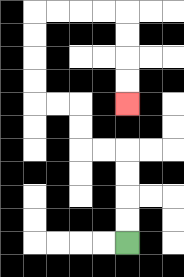{'start': '[5, 10]', 'end': '[5, 4]', 'path_directions': 'U,U,U,U,L,L,U,U,L,L,U,U,U,U,R,R,R,R,D,D,D,D', 'path_coordinates': '[[5, 10], [5, 9], [5, 8], [5, 7], [5, 6], [4, 6], [3, 6], [3, 5], [3, 4], [2, 4], [1, 4], [1, 3], [1, 2], [1, 1], [1, 0], [2, 0], [3, 0], [4, 0], [5, 0], [5, 1], [5, 2], [5, 3], [5, 4]]'}